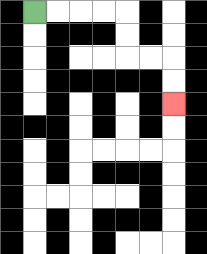{'start': '[1, 0]', 'end': '[7, 4]', 'path_directions': 'R,R,R,R,D,D,R,R,D,D', 'path_coordinates': '[[1, 0], [2, 0], [3, 0], [4, 0], [5, 0], [5, 1], [5, 2], [6, 2], [7, 2], [7, 3], [7, 4]]'}